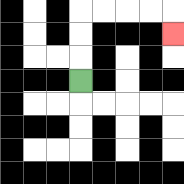{'start': '[3, 3]', 'end': '[7, 1]', 'path_directions': 'U,U,U,R,R,R,R,D', 'path_coordinates': '[[3, 3], [3, 2], [3, 1], [3, 0], [4, 0], [5, 0], [6, 0], [7, 0], [7, 1]]'}